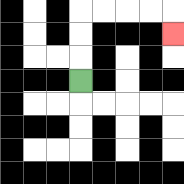{'start': '[3, 3]', 'end': '[7, 1]', 'path_directions': 'U,U,U,R,R,R,R,D', 'path_coordinates': '[[3, 3], [3, 2], [3, 1], [3, 0], [4, 0], [5, 0], [6, 0], [7, 0], [7, 1]]'}